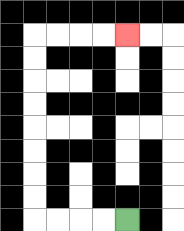{'start': '[5, 9]', 'end': '[5, 1]', 'path_directions': 'L,L,L,L,U,U,U,U,U,U,U,U,R,R,R,R', 'path_coordinates': '[[5, 9], [4, 9], [3, 9], [2, 9], [1, 9], [1, 8], [1, 7], [1, 6], [1, 5], [1, 4], [1, 3], [1, 2], [1, 1], [2, 1], [3, 1], [4, 1], [5, 1]]'}